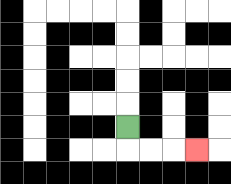{'start': '[5, 5]', 'end': '[8, 6]', 'path_directions': 'D,R,R,R', 'path_coordinates': '[[5, 5], [5, 6], [6, 6], [7, 6], [8, 6]]'}